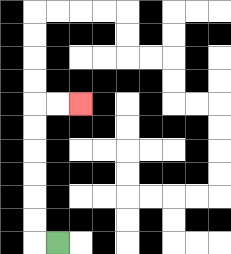{'start': '[2, 10]', 'end': '[3, 4]', 'path_directions': 'L,U,U,U,U,U,U,R,R', 'path_coordinates': '[[2, 10], [1, 10], [1, 9], [1, 8], [1, 7], [1, 6], [1, 5], [1, 4], [2, 4], [3, 4]]'}